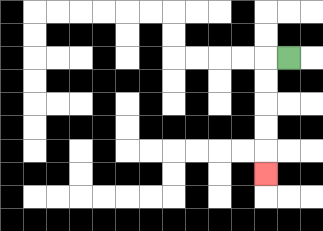{'start': '[12, 2]', 'end': '[11, 7]', 'path_directions': 'L,D,D,D,D,D', 'path_coordinates': '[[12, 2], [11, 2], [11, 3], [11, 4], [11, 5], [11, 6], [11, 7]]'}